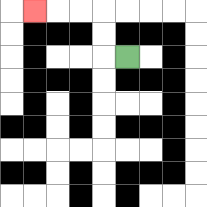{'start': '[5, 2]', 'end': '[1, 0]', 'path_directions': 'L,U,U,L,L,L', 'path_coordinates': '[[5, 2], [4, 2], [4, 1], [4, 0], [3, 0], [2, 0], [1, 0]]'}